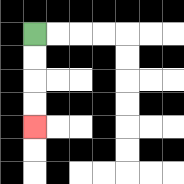{'start': '[1, 1]', 'end': '[1, 5]', 'path_directions': 'D,D,D,D', 'path_coordinates': '[[1, 1], [1, 2], [1, 3], [1, 4], [1, 5]]'}